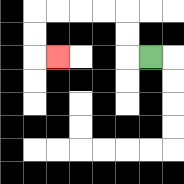{'start': '[6, 2]', 'end': '[2, 2]', 'path_directions': 'L,U,U,L,L,L,L,D,D,R', 'path_coordinates': '[[6, 2], [5, 2], [5, 1], [5, 0], [4, 0], [3, 0], [2, 0], [1, 0], [1, 1], [1, 2], [2, 2]]'}